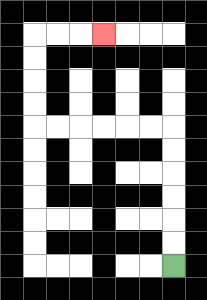{'start': '[7, 11]', 'end': '[4, 1]', 'path_directions': 'U,U,U,U,U,U,L,L,L,L,L,L,U,U,U,U,R,R,R', 'path_coordinates': '[[7, 11], [7, 10], [7, 9], [7, 8], [7, 7], [7, 6], [7, 5], [6, 5], [5, 5], [4, 5], [3, 5], [2, 5], [1, 5], [1, 4], [1, 3], [1, 2], [1, 1], [2, 1], [3, 1], [4, 1]]'}